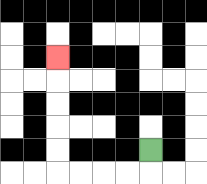{'start': '[6, 6]', 'end': '[2, 2]', 'path_directions': 'D,L,L,L,L,U,U,U,U,U', 'path_coordinates': '[[6, 6], [6, 7], [5, 7], [4, 7], [3, 7], [2, 7], [2, 6], [2, 5], [2, 4], [2, 3], [2, 2]]'}